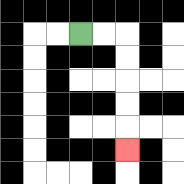{'start': '[3, 1]', 'end': '[5, 6]', 'path_directions': 'R,R,D,D,D,D,D', 'path_coordinates': '[[3, 1], [4, 1], [5, 1], [5, 2], [5, 3], [5, 4], [5, 5], [5, 6]]'}